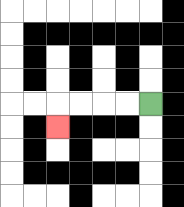{'start': '[6, 4]', 'end': '[2, 5]', 'path_directions': 'L,L,L,L,D', 'path_coordinates': '[[6, 4], [5, 4], [4, 4], [3, 4], [2, 4], [2, 5]]'}